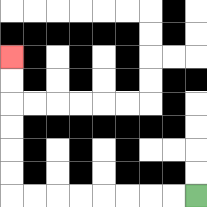{'start': '[8, 8]', 'end': '[0, 2]', 'path_directions': 'L,L,L,L,L,L,L,L,U,U,U,U,U,U', 'path_coordinates': '[[8, 8], [7, 8], [6, 8], [5, 8], [4, 8], [3, 8], [2, 8], [1, 8], [0, 8], [0, 7], [0, 6], [0, 5], [0, 4], [0, 3], [0, 2]]'}